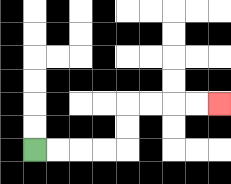{'start': '[1, 6]', 'end': '[9, 4]', 'path_directions': 'R,R,R,R,U,U,R,R,R,R', 'path_coordinates': '[[1, 6], [2, 6], [3, 6], [4, 6], [5, 6], [5, 5], [5, 4], [6, 4], [7, 4], [8, 4], [9, 4]]'}